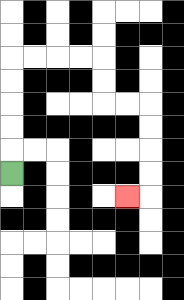{'start': '[0, 7]', 'end': '[5, 8]', 'path_directions': 'U,U,U,U,U,R,R,R,R,D,D,R,R,D,D,D,D,L', 'path_coordinates': '[[0, 7], [0, 6], [0, 5], [0, 4], [0, 3], [0, 2], [1, 2], [2, 2], [3, 2], [4, 2], [4, 3], [4, 4], [5, 4], [6, 4], [6, 5], [6, 6], [6, 7], [6, 8], [5, 8]]'}